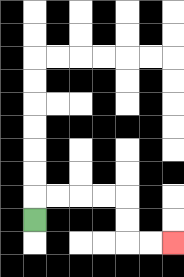{'start': '[1, 9]', 'end': '[7, 10]', 'path_directions': 'U,R,R,R,R,D,D,R,R', 'path_coordinates': '[[1, 9], [1, 8], [2, 8], [3, 8], [4, 8], [5, 8], [5, 9], [5, 10], [6, 10], [7, 10]]'}